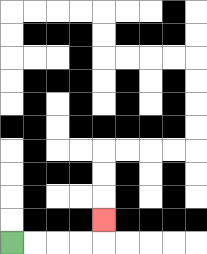{'start': '[0, 10]', 'end': '[4, 9]', 'path_directions': 'R,R,R,R,U', 'path_coordinates': '[[0, 10], [1, 10], [2, 10], [3, 10], [4, 10], [4, 9]]'}